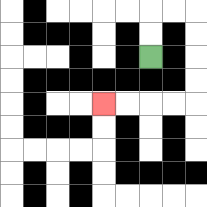{'start': '[6, 2]', 'end': '[4, 4]', 'path_directions': 'U,U,R,R,D,D,D,D,L,L,L,L', 'path_coordinates': '[[6, 2], [6, 1], [6, 0], [7, 0], [8, 0], [8, 1], [8, 2], [8, 3], [8, 4], [7, 4], [6, 4], [5, 4], [4, 4]]'}